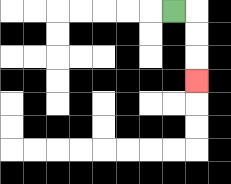{'start': '[7, 0]', 'end': '[8, 3]', 'path_directions': 'R,D,D,D', 'path_coordinates': '[[7, 0], [8, 0], [8, 1], [8, 2], [8, 3]]'}